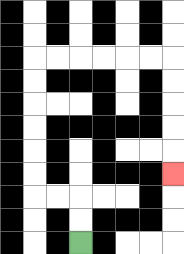{'start': '[3, 10]', 'end': '[7, 7]', 'path_directions': 'U,U,L,L,U,U,U,U,U,U,R,R,R,R,R,R,D,D,D,D,D', 'path_coordinates': '[[3, 10], [3, 9], [3, 8], [2, 8], [1, 8], [1, 7], [1, 6], [1, 5], [1, 4], [1, 3], [1, 2], [2, 2], [3, 2], [4, 2], [5, 2], [6, 2], [7, 2], [7, 3], [7, 4], [7, 5], [7, 6], [7, 7]]'}